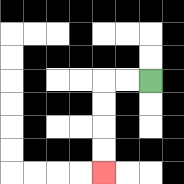{'start': '[6, 3]', 'end': '[4, 7]', 'path_directions': 'L,L,D,D,D,D', 'path_coordinates': '[[6, 3], [5, 3], [4, 3], [4, 4], [4, 5], [4, 6], [4, 7]]'}